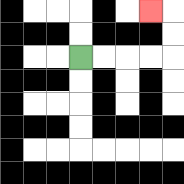{'start': '[3, 2]', 'end': '[6, 0]', 'path_directions': 'R,R,R,R,U,U,L', 'path_coordinates': '[[3, 2], [4, 2], [5, 2], [6, 2], [7, 2], [7, 1], [7, 0], [6, 0]]'}